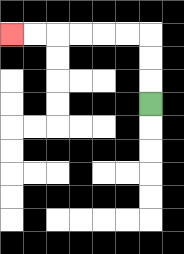{'start': '[6, 4]', 'end': '[0, 1]', 'path_directions': 'U,U,U,L,L,L,L,L,L', 'path_coordinates': '[[6, 4], [6, 3], [6, 2], [6, 1], [5, 1], [4, 1], [3, 1], [2, 1], [1, 1], [0, 1]]'}